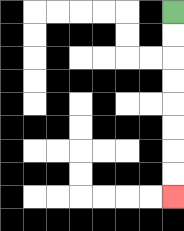{'start': '[7, 0]', 'end': '[7, 8]', 'path_directions': 'D,D,D,D,D,D,D,D', 'path_coordinates': '[[7, 0], [7, 1], [7, 2], [7, 3], [7, 4], [7, 5], [7, 6], [7, 7], [7, 8]]'}